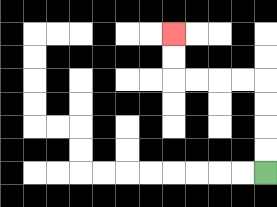{'start': '[11, 7]', 'end': '[7, 1]', 'path_directions': 'U,U,U,U,L,L,L,L,U,U', 'path_coordinates': '[[11, 7], [11, 6], [11, 5], [11, 4], [11, 3], [10, 3], [9, 3], [8, 3], [7, 3], [7, 2], [7, 1]]'}